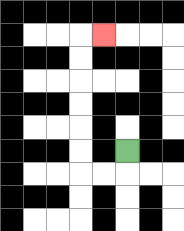{'start': '[5, 6]', 'end': '[4, 1]', 'path_directions': 'D,L,L,U,U,U,U,U,U,R', 'path_coordinates': '[[5, 6], [5, 7], [4, 7], [3, 7], [3, 6], [3, 5], [3, 4], [3, 3], [3, 2], [3, 1], [4, 1]]'}